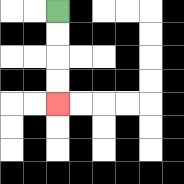{'start': '[2, 0]', 'end': '[2, 4]', 'path_directions': 'D,D,D,D', 'path_coordinates': '[[2, 0], [2, 1], [2, 2], [2, 3], [2, 4]]'}